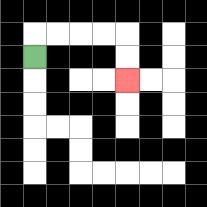{'start': '[1, 2]', 'end': '[5, 3]', 'path_directions': 'U,R,R,R,R,D,D', 'path_coordinates': '[[1, 2], [1, 1], [2, 1], [3, 1], [4, 1], [5, 1], [5, 2], [5, 3]]'}